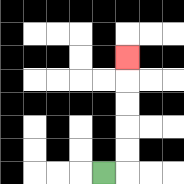{'start': '[4, 7]', 'end': '[5, 2]', 'path_directions': 'R,U,U,U,U,U', 'path_coordinates': '[[4, 7], [5, 7], [5, 6], [5, 5], [5, 4], [5, 3], [5, 2]]'}